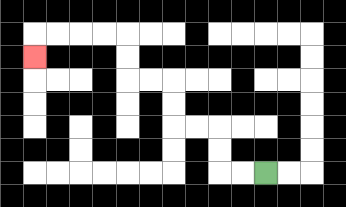{'start': '[11, 7]', 'end': '[1, 2]', 'path_directions': 'L,L,U,U,L,L,U,U,L,L,U,U,L,L,L,L,D', 'path_coordinates': '[[11, 7], [10, 7], [9, 7], [9, 6], [9, 5], [8, 5], [7, 5], [7, 4], [7, 3], [6, 3], [5, 3], [5, 2], [5, 1], [4, 1], [3, 1], [2, 1], [1, 1], [1, 2]]'}